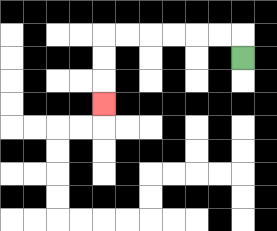{'start': '[10, 2]', 'end': '[4, 4]', 'path_directions': 'U,L,L,L,L,L,L,D,D,D', 'path_coordinates': '[[10, 2], [10, 1], [9, 1], [8, 1], [7, 1], [6, 1], [5, 1], [4, 1], [4, 2], [4, 3], [4, 4]]'}